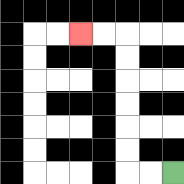{'start': '[7, 7]', 'end': '[3, 1]', 'path_directions': 'L,L,U,U,U,U,U,U,L,L', 'path_coordinates': '[[7, 7], [6, 7], [5, 7], [5, 6], [5, 5], [5, 4], [5, 3], [5, 2], [5, 1], [4, 1], [3, 1]]'}